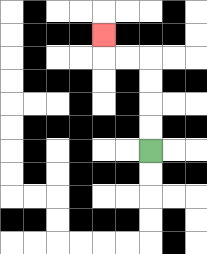{'start': '[6, 6]', 'end': '[4, 1]', 'path_directions': 'U,U,U,U,L,L,U', 'path_coordinates': '[[6, 6], [6, 5], [6, 4], [6, 3], [6, 2], [5, 2], [4, 2], [4, 1]]'}